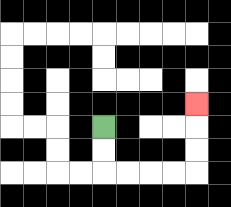{'start': '[4, 5]', 'end': '[8, 4]', 'path_directions': 'D,D,R,R,R,R,U,U,U', 'path_coordinates': '[[4, 5], [4, 6], [4, 7], [5, 7], [6, 7], [7, 7], [8, 7], [8, 6], [8, 5], [8, 4]]'}